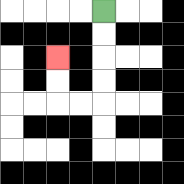{'start': '[4, 0]', 'end': '[2, 2]', 'path_directions': 'D,D,D,D,L,L,U,U', 'path_coordinates': '[[4, 0], [4, 1], [4, 2], [4, 3], [4, 4], [3, 4], [2, 4], [2, 3], [2, 2]]'}